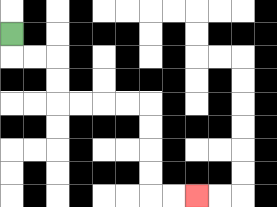{'start': '[0, 1]', 'end': '[8, 8]', 'path_directions': 'D,R,R,D,D,R,R,R,R,D,D,D,D,R,R', 'path_coordinates': '[[0, 1], [0, 2], [1, 2], [2, 2], [2, 3], [2, 4], [3, 4], [4, 4], [5, 4], [6, 4], [6, 5], [6, 6], [6, 7], [6, 8], [7, 8], [8, 8]]'}